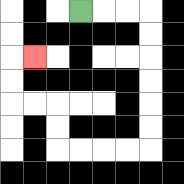{'start': '[3, 0]', 'end': '[1, 2]', 'path_directions': 'R,R,R,D,D,D,D,D,D,L,L,L,L,U,U,L,L,U,U,R', 'path_coordinates': '[[3, 0], [4, 0], [5, 0], [6, 0], [6, 1], [6, 2], [6, 3], [6, 4], [6, 5], [6, 6], [5, 6], [4, 6], [3, 6], [2, 6], [2, 5], [2, 4], [1, 4], [0, 4], [0, 3], [0, 2], [1, 2]]'}